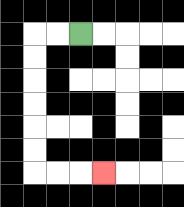{'start': '[3, 1]', 'end': '[4, 7]', 'path_directions': 'L,L,D,D,D,D,D,D,R,R,R', 'path_coordinates': '[[3, 1], [2, 1], [1, 1], [1, 2], [1, 3], [1, 4], [1, 5], [1, 6], [1, 7], [2, 7], [3, 7], [4, 7]]'}